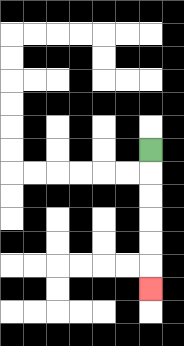{'start': '[6, 6]', 'end': '[6, 12]', 'path_directions': 'D,D,D,D,D,D', 'path_coordinates': '[[6, 6], [6, 7], [6, 8], [6, 9], [6, 10], [6, 11], [6, 12]]'}